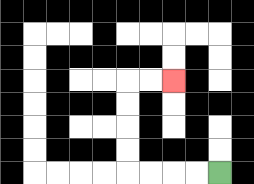{'start': '[9, 7]', 'end': '[7, 3]', 'path_directions': 'L,L,L,L,U,U,U,U,R,R', 'path_coordinates': '[[9, 7], [8, 7], [7, 7], [6, 7], [5, 7], [5, 6], [5, 5], [5, 4], [5, 3], [6, 3], [7, 3]]'}